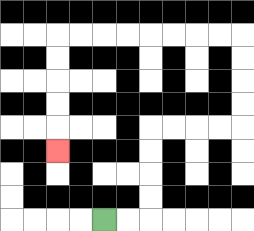{'start': '[4, 9]', 'end': '[2, 6]', 'path_directions': 'R,R,U,U,U,U,R,R,R,R,U,U,U,U,L,L,L,L,L,L,L,L,D,D,D,D,D', 'path_coordinates': '[[4, 9], [5, 9], [6, 9], [6, 8], [6, 7], [6, 6], [6, 5], [7, 5], [8, 5], [9, 5], [10, 5], [10, 4], [10, 3], [10, 2], [10, 1], [9, 1], [8, 1], [7, 1], [6, 1], [5, 1], [4, 1], [3, 1], [2, 1], [2, 2], [2, 3], [2, 4], [2, 5], [2, 6]]'}